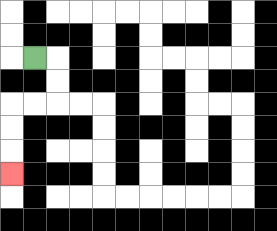{'start': '[1, 2]', 'end': '[0, 7]', 'path_directions': 'R,D,D,L,L,D,D,D', 'path_coordinates': '[[1, 2], [2, 2], [2, 3], [2, 4], [1, 4], [0, 4], [0, 5], [0, 6], [0, 7]]'}